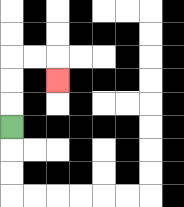{'start': '[0, 5]', 'end': '[2, 3]', 'path_directions': 'U,U,U,R,R,D', 'path_coordinates': '[[0, 5], [0, 4], [0, 3], [0, 2], [1, 2], [2, 2], [2, 3]]'}